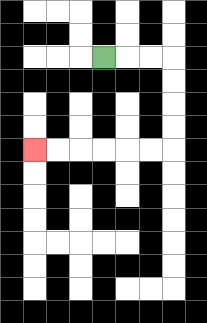{'start': '[4, 2]', 'end': '[1, 6]', 'path_directions': 'R,R,R,D,D,D,D,L,L,L,L,L,L', 'path_coordinates': '[[4, 2], [5, 2], [6, 2], [7, 2], [7, 3], [7, 4], [7, 5], [7, 6], [6, 6], [5, 6], [4, 6], [3, 6], [2, 6], [1, 6]]'}